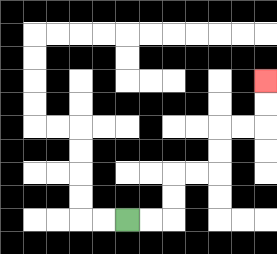{'start': '[5, 9]', 'end': '[11, 3]', 'path_directions': 'R,R,U,U,R,R,U,U,R,R,U,U', 'path_coordinates': '[[5, 9], [6, 9], [7, 9], [7, 8], [7, 7], [8, 7], [9, 7], [9, 6], [9, 5], [10, 5], [11, 5], [11, 4], [11, 3]]'}